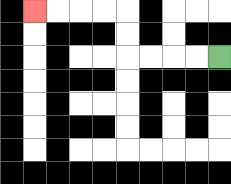{'start': '[9, 2]', 'end': '[1, 0]', 'path_directions': 'L,L,L,L,U,U,L,L,L,L', 'path_coordinates': '[[9, 2], [8, 2], [7, 2], [6, 2], [5, 2], [5, 1], [5, 0], [4, 0], [3, 0], [2, 0], [1, 0]]'}